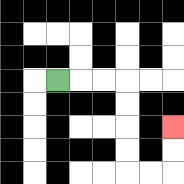{'start': '[2, 3]', 'end': '[7, 5]', 'path_directions': 'R,R,R,D,D,D,D,R,R,U,U', 'path_coordinates': '[[2, 3], [3, 3], [4, 3], [5, 3], [5, 4], [5, 5], [5, 6], [5, 7], [6, 7], [7, 7], [7, 6], [7, 5]]'}